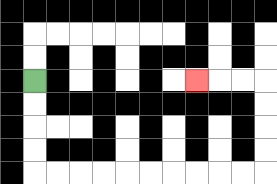{'start': '[1, 3]', 'end': '[8, 3]', 'path_directions': 'D,D,D,D,R,R,R,R,R,R,R,R,R,R,U,U,U,U,L,L,L', 'path_coordinates': '[[1, 3], [1, 4], [1, 5], [1, 6], [1, 7], [2, 7], [3, 7], [4, 7], [5, 7], [6, 7], [7, 7], [8, 7], [9, 7], [10, 7], [11, 7], [11, 6], [11, 5], [11, 4], [11, 3], [10, 3], [9, 3], [8, 3]]'}